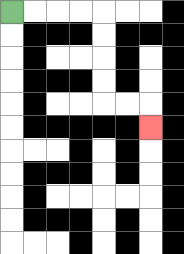{'start': '[0, 0]', 'end': '[6, 5]', 'path_directions': 'R,R,R,R,D,D,D,D,R,R,D', 'path_coordinates': '[[0, 0], [1, 0], [2, 0], [3, 0], [4, 0], [4, 1], [4, 2], [4, 3], [4, 4], [5, 4], [6, 4], [6, 5]]'}